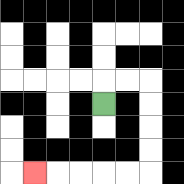{'start': '[4, 4]', 'end': '[1, 7]', 'path_directions': 'U,R,R,D,D,D,D,L,L,L,L,L', 'path_coordinates': '[[4, 4], [4, 3], [5, 3], [6, 3], [6, 4], [6, 5], [6, 6], [6, 7], [5, 7], [4, 7], [3, 7], [2, 7], [1, 7]]'}